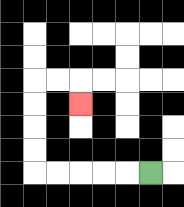{'start': '[6, 7]', 'end': '[3, 4]', 'path_directions': 'L,L,L,L,L,U,U,U,U,R,R,D', 'path_coordinates': '[[6, 7], [5, 7], [4, 7], [3, 7], [2, 7], [1, 7], [1, 6], [1, 5], [1, 4], [1, 3], [2, 3], [3, 3], [3, 4]]'}